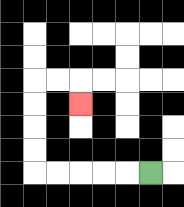{'start': '[6, 7]', 'end': '[3, 4]', 'path_directions': 'L,L,L,L,L,U,U,U,U,R,R,D', 'path_coordinates': '[[6, 7], [5, 7], [4, 7], [3, 7], [2, 7], [1, 7], [1, 6], [1, 5], [1, 4], [1, 3], [2, 3], [3, 3], [3, 4]]'}